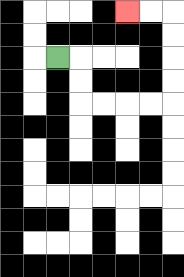{'start': '[2, 2]', 'end': '[5, 0]', 'path_directions': 'R,D,D,R,R,R,R,U,U,U,U,L,L', 'path_coordinates': '[[2, 2], [3, 2], [3, 3], [3, 4], [4, 4], [5, 4], [6, 4], [7, 4], [7, 3], [7, 2], [7, 1], [7, 0], [6, 0], [5, 0]]'}